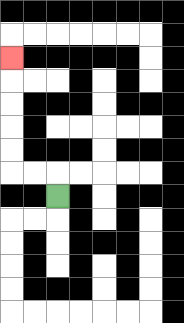{'start': '[2, 8]', 'end': '[0, 2]', 'path_directions': 'U,L,L,U,U,U,U,U', 'path_coordinates': '[[2, 8], [2, 7], [1, 7], [0, 7], [0, 6], [0, 5], [0, 4], [0, 3], [0, 2]]'}